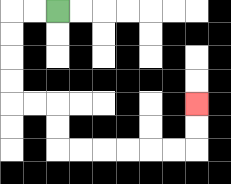{'start': '[2, 0]', 'end': '[8, 4]', 'path_directions': 'L,L,D,D,D,D,R,R,D,D,R,R,R,R,R,R,U,U', 'path_coordinates': '[[2, 0], [1, 0], [0, 0], [0, 1], [0, 2], [0, 3], [0, 4], [1, 4], [2, 4], [2, 5], [2, 6], [3, 6], [4, 6], [5, 6], [6, 6], [7, 6], [8, 6], [8, 5], [8, 4]]'}